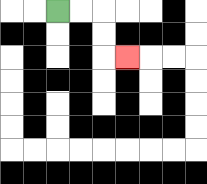{'start': '[2, 0]', 'end': '[5, 2]', 'path_directions': 'R,R,D,D,R', 'path_coordinates': '[[2, 0], [3, 0], [4, 0], [4, 1], [4, 2], [5, 2]]'}